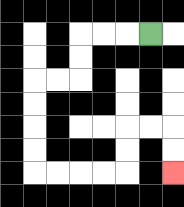{'start': '[6, 1]', 'end': '[7, 7]', 'path_directions': 'L,L,L,D,D,L,L,D,D,D,D,R,R,R,R,U,U,R,R,D,D', 'path_coordinates': '[[6, 1], [5, 1], [4, 1], [3, 1], [3, 2], [3, 3], [2, 3], [1, 3], [1, 4], [1, 5], [1, 6], [1, 7], [2, 7], [3, 7], [4, 7], [5, 7], [5, 6], [5, 5], [6, 5], [7, 5], [7, 6], [7, 7]]'}